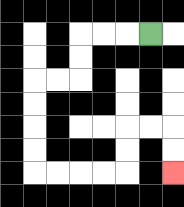{'start': '[6, 1]', 'end': '[7, 7]', 'path_directions': 'L,L,L,D,D,L,L,D,D,D,D,R,R,R,R,U,U,R,R,D,D', 'path_coordinates': '[[6, 1], [5, 1], [4, 1], [3, 1], [3, 2], [3, 3], [2, 3], [1, 3], [1, 4], [1, 5], [1, 6], [1, 7], [2, 7], [3, 7], [4, 7], [5, 7], [5, 6], [5, 5], [6, 5], [7, 5], [7, 6], [7, 7]]'}